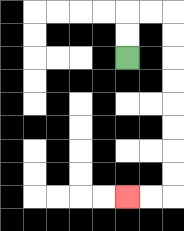{'start': '[5, 2]', 'end': '[5, 8]', 'path_directions': 'U,U,R,R,D,D,D,D,D,D,D,D,L,L', 'path_coordinates': '[[5, 2], [5, 1], [5, 0], [6, 0], [7, 0], [7, 1], [7, 2], [7, 3], [7, 4], [7, 5], [7, 6], [7, 7], [7, 8], [6, 8], [5, 8]]'}